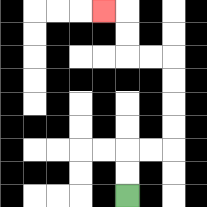{'start': '[5, 8]', 'end': '[4, 0]', 'path_directions': 'U,U,R,R,U,U,U,U,L,L,U,U,L', 'path_coordinates': '[[5, 8], [5, 7], [5, 6], [6, 6], [7, 6], [7, 5], [7, 4], [7, 3], [7, 2], [6, 2], [5, 2], [5, 1], [5, 0], [4, 0]]'}